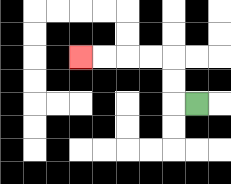{'start': '[8, 4]', 'end': '[3, 2]', 'path_directions': 'L,U,U,L,L,L,L', 'path_coordinates': '[[8, 4], [7, 4], [7, 3], [7, 2], [6, 2], [5, 2], [4, 2], [3, 2]]'}